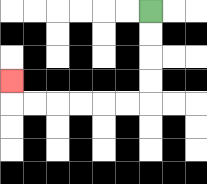{'start': '[6, 0]', 'end': '[0, 3]', 'path_directions': 'D,D,D,D,L,L,L,L,L,L,U', 'path_coordinates': '[[6, 0], [6, 1], [6, 2], [6, 3], [6, 4], [5, 4], [4, 4], [3, 4], [2, 4], [1, 4], [0, 4], [0, 3]]'}